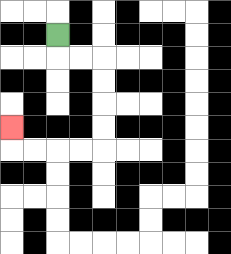{'start': '[2, 1]', 'end': '[0, 5]', 'path_directions': 'D,R,R,D,D,D,D,L,L,L,L,U', 'path_coordinates': '[[2, 1], [2, 2], [3, 2], [4, 2], [4, 3], [4, 4], [4, 5], [4, 6], [3, 6], [2, 6], [1, 6], [0, 6], [0, 5]]'}